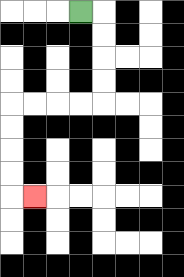{'start': '[3, 0]', 'end': '[1, 8]', 'path_directions': 'R,D,D,D,D,L,L,L,L,D,D,D,D,R', 'path_coordinates': '[[3, 0], [4, 0], [4, 1], [4, 2], [4, 3], [4, 4], [3, 4], [2, 4], [1, 4], [0, 4], [0, 5], [0, 6], [0, 7], [0, 8], [1, 8]]'}